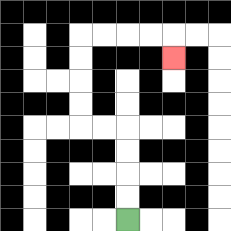{'start': '[5, 9]', 'end': '[7, 2]', 'path_directions': 'U,U,U,U,L,L,U,U,U,U,R,R,R,R,D', 'path_coordinates': '[[5, 9], [5, 8], [5, 7], [5, 6], [5, 5], [4, 5], [3, 5], [3, 4], [3, 3], [3, 2], [3, 1], [4, 1], [5, 1], [6, 1], [7, 1], [7, 2]]'}